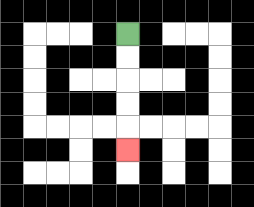{'start': '[5, 1]', 'end': '[5, 6]', 'path_directions': 'D,D,D,D,D', 'path_coordinates': '[[5, 1], [5, 2], [5, 3], [5, 4], [5, 5], [5, 6]]'}